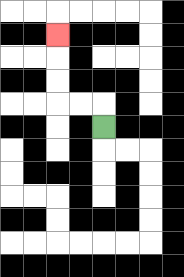{'start': '[4, 5]', 'end': '[2, 1]', 'path_directions': 'U,L,L,U,U,U', 'path_coordinates': '[[4, 5], [4, 4], [3, 4], [2, 4], [2, 3], [2, 2], [2, 1]]'}